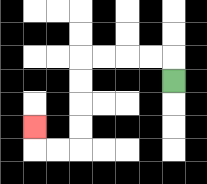{'start': '[7, 3]', 'end': '[1, 5]', 'path_directions': 'U,L,L,L,L,D,D,D,D,L,L,U', 'path_coordinates': '[[7, 3], [7, 2], [6, 2], [5, 2], [4, 2], [3, 2], [3, 3], [3, 4], [3, 5], [3, 6], [2, 6], [1, 6], [1, 5]]'}